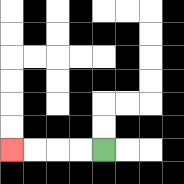{'start': '[4, 6]', 'end': '[0, 6]', 'path_directions': 'L,L,L,L', 'path_coordinates': '[[4, 6], [3, 6], [2, 6], [1, 6], [0, 6]]'}